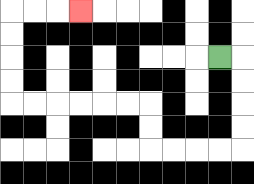{'start': '[9, 2]', 'end': '[3, 0]', 'path_directions': 'R,D,D,D,D,L,L,L,L,U,U,L,L,L,L,L,L,U,U,U,U,R,R,R', 'path_coordinates': '[[9, 2], [10, 2], [10, 3], [10, 4], [10, 5], [10, 6], [9, 6], [8, 6], [7, 6], [6, 6], [6, 5], [6, 4], [5, 4], [4, 4], [3, 4], [2, 4], [1, 4], [0, 4], [0, 3], [0, 2], [0, 1], [0, 0], [1, 0], [2, 0], [3, 0]]'}